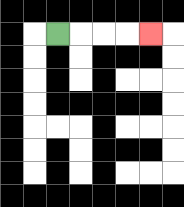{'start': '[2, 1]', 'end': '[6, 1]', 'path_directions': 'R,R,R,R', 'path_coordinates': '[[2, 1], [3, 1], [4, 1], [5, 1], [6, 1]]'}